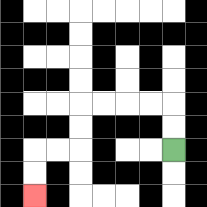{'start': '[7, 6]', 'end': '[1, 8]', 'path_directions': 'U,U,L,L,L,L,D,D,L,L,D,D', 'path_coordinates': '[[7, 6], [7, 5], [7, 4], [6, 4], [5, 4], [4, 4], [3, 4], [3, 5], [3, 6], [2, 6], [1, 6], [1, 7], [1, 8]]'}